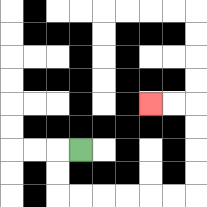{'start': '[3, 6]', 'end': '[6, 4]', 'path_directions': 'L,D,D,R,R,R,R,R,R,U,U,U,U,L,L', 'path_coordinates': '[[3, 6], [2, 6], [2, 7], [2, 8], [3, 8], [4, 8], [5, 8], [6, 8], [7, 8], [8, 8], [8, 7], [8, 6], [8, 5], [8, 4], [7, 4], [6, 4]]'}